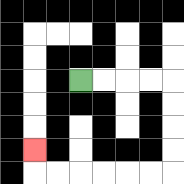{'start': '[3, 3]', 'end': '[1, 6]', 'path_directions': 'R,R,R,R,D,D,D,D,L,L,L,L,L,L,U', 'path_coordinates': '[[3, 3], [4, 3], [5, 3], [6, 3], [7, 3], [7, 4], [7, 5], [7, 6], [7, 7], [6, 7], [5, 7], [4, 7], [3, 7], [2, 7], [1, 7], [1, 6]]'}